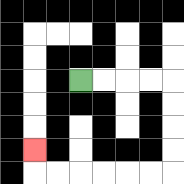{'start': '[3, 3]', 'end': '[1, 6]', 'path_directions': 'R,R,R,R,D,D,D,D,L,L,L,L,L,L,U', 'path_coordinates': '[[3, 3], [4, 3], [5, 3], [6, 3], [7, 3], [7, 4], [7, 5], [7, 6], [7, 7], [6, 7], [5, 7], [4, 7], [3, 7], [2, 7], [1, 7], [1, 6]]'}